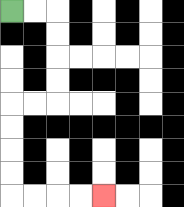{'start': '[0, 0]', 'end': '[4, 8]', 'path_directions': 'R,R,D,D,D,D,L,L,D,D,D,D,R,R,R,R', 'path_coordinates': '[[0, 0], [1, 0], [2, 0], [2, 1], [2, 2], [2, 3], [2, 4], [1, 4], [0, 4], [0, 5], [0, 6], [0, 7], [0, 8], [1, 8], [2, 8], [3, 8], [4, 8]]'}